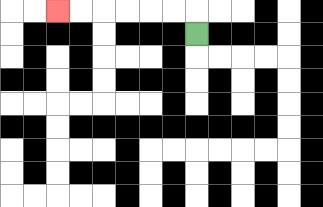{'start': '[8, 1]', 'end': '[2, 0]', 'path_directions': 'U,L,L,L,L,L,L', 'path_coordinates': '[[8, 1], [8, 0], [7, 0], [6, 0], [5, 0], [4, 0], [3, 0], [2, 0]]'}